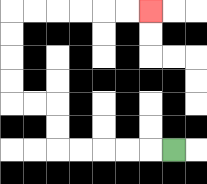{'start': '[7, 6]', 'end': '[6, 0]', 'path_directions': 'L,L,L,L,L,U,U,L,L,U,U,U,U,R,R,R,R,R,R', 'path_coordinates': '[[7, 6], [6, 6], [5, 6], [4, 6], [3, 6], [2, 6], [2, 5], [2, 4], [1, 4], [0, 4], [0, 3], [0, 2], [0, 1], [0, 0], [1, 0], [2, 0], [3, 0], [4, 0], [5, 0], [6, 0]]'}